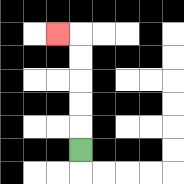{'start': '[3, 6]', 'end': '[2, 1]', 'path_directions': 'U,U,U,U,U,L', 'path_coordinates': '[[3, 6], [3, 5], [3, 4], [3, 3], [3, 2], [3, 1], [2, 1]]'}